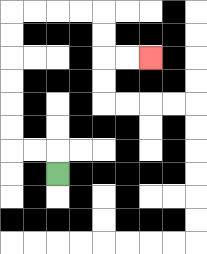{'start': '[2, 7]', 'end': '[6, 2]', 'path_directions': 'U,L,L,U,U,U,U,U,U,R,R,R,R,D,D,R,R', 'path_coordinates': '[[2, 7], [2, 6], [1, 6], [0, 6], [0, 5], [0, 4], [0, 3], [0, 2], [0, 1], [0, 0], [1, 0], [2, 0], [3, 0], [4, 0], [4, 1], [4, 2], [5, 2], [6, 2]]'}